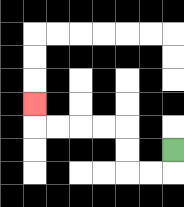{'start': '[7, 6]', 'end': '[1, 4]', 'path_directions': 'D,L,L,U,U,L,L,L,L,U', 'path_coordinates': '[[7, 6], [7, 7], [6, 7], [5, 7], [5, 6], [5, 5], [4, 5], [3, 5], [2, 5], [1, 5], [1, 4]]'}